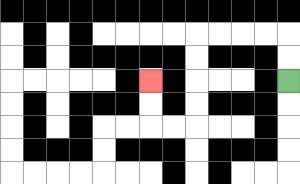{'start': '[12, 3]', 'end': '[6, 3]', 'path_directions': 'U,U,L,L,L,L,D,D,D,D,L,L,U,U', 'path_coordinates': '[[12, 3], [12, 2], [12, 1], [11, 1], [10, 1], [9, 1], [8, 1], [8, 2], [8, 3], [8, 4], [8, 5], [7, 5], [6, 5], [6, 4], [6, 3]]'}